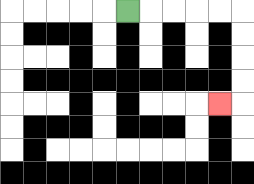{'start': '[5, 0]', 'end': '[9, 4]', 'path_directions': 'R,R,R,R,R,D,D,D,D,L', 'path_coordinates': '[[5, 0], [6, 0], [7, 0], [8, 0], [9, 0], [10, 0], [10, 1], [10, 2], [10, 3], [10, 4], [9, 4]]'}